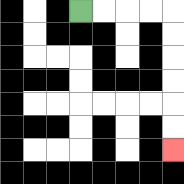{'start': '[3, 0]', 'end': '[7, 6]', 'path_directions': 'R,R,R,R,D,D,D,D,D,D', 'path_coordinates': '[[3, 0], [4, 0], [5, 0], [6, 0], [7, 0], [7, 1], [7, 2], [7, 3], [7, 4], [7, 5], [7, 6]]'}